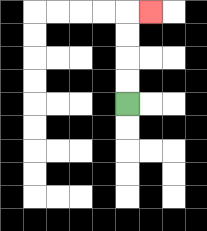{'start': '[5, 4]', 'end': '[6, 0]', 'path_directions': 'U,U,U,U,R', 'path_coordinates': '[[5, 4], [5, 3], [5, 2], [5, 1], [5, 0], [6, 0]]'}